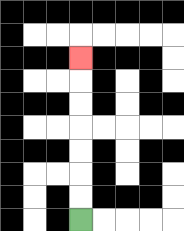{'start': '[3, 9]', 'end': '[3, 2]', 'path_directions': 'U,U,U,U,U,U,U', 'path_coordinates': '[[3, 9], [3, 8], [3, 7], [3, 6], [3, 5], [3, 4], [3, 3], [3, 2]]'}